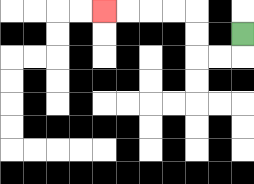{'start': '[10, 1]', 'end': '[4, 0]', 'path_directions': 'D,L,L,U,U,L,L,L,L', 'path_coordinates': '[[10, 1], [10, 2], [9, 2], [8, 2], [8, 1], [8, 0], [7, 0], [6, 0], [5, 0], [4, 0]]'}